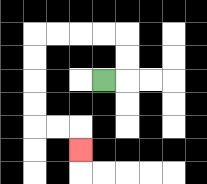{'start': '[4, 3]', 'end': '[3, 6]', 'path_directions': 'R,U,U,L,L,L,L,D,D,D,D,R,R,D', 'path_coordinates': '[[4, 3], [5, 3], [5, 2], [5, 1], [4, 1], [3, 1], [2, 1], [1, 1], [1, 2], [1, 3], [1, 4], [1, 5], [2, 5], [3, 5], [3, 6]]'}